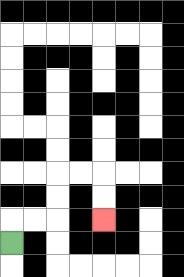{'start': '[0, 10]', 'end': '[4, 9]', 'path_directions': 'U,R,R,U,U,R,R,D,D', 'path_coordinates': '[[0, 10], [0, 9], [1, 9], [2, 9], [2, 8], [2, 7], [3, 7], [4, 7], [4, 8], [4, 9]]'}